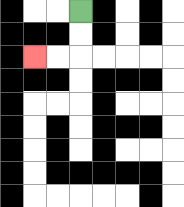{'start': '[3, 0]', 'end': '[1, 2]', 'path_directions': 'D,D,L,L', 'path_coordinates': '[[3, 0], [3, 1], [3, 2], [2, 2], [1, 2]]'}